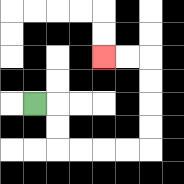{'start': '[1, 4]', 'end': '[4, 2]', 'path_directions': 'R,D,D,R,R,R,R,U,U,U,U,L,L', 'path_coordinates': '[[1, 4], [2, 4], [2, 5], [2, 6], [3, 6], [4, 6], [5, 6], [6, 6], [6, 5], [6, 4], [6, 3], [6, 2], [5, 2], [4, 2]]'}